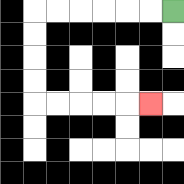{'start': '[7, 0]', 'end': '[6, 4]', 'path_directions': 'L,L,L,L,L,L,D,D,D,D,R,R,R,R,R', 'path_coordinates': '[[7, 0], [6, 0], [5, 0], [4, 0], [3, 0], [2, 0], [1, 0], [1, 1], [1, 2], [1, 3], [1, 4], [2, 4], [3, 4], [4, 4], [5, 4], [6, 4]]'}